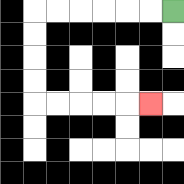{'start': '[7, 0]', 'end': '[6, 4]', 'path_directions': 'L,L,L,L,L,L,D,D,D,D,R,R,R,R,R', 'path_coordinates': '[[7, 0], [6, 0], [5, 0], [4, 0], [3, 0], [2, 0], [1, 0], [1, 1], [1, 2], [1, 3], [1, 4], [2, 4], [3, 4], [4, 4], [5, 4], [6, 4]]'}